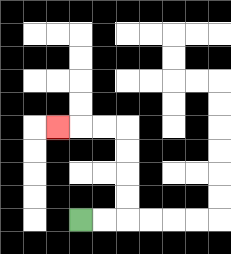{'start': '[3, 9]', 'end': '[2, 5]', 'path_directions': 'R,R,U,U,U,U,L,L,L', 'path_coordinates': '[[3, 9], [4, 9], [5, 9], [5, 8], [5, 7], [5, 6], [5, 5], [4, 5], [3, 5], [2, 5]]'}